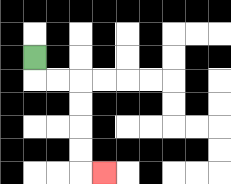{'start': '[1, 2]', 'end': '[4, 7]', 'path_directions': 'D,R,R,D,D,D,D,R', 'path_coordinates': '[[1, 2], [1, 3], [2, 3], [3, 3], [3, 4], [3, 5], [3, 6], [3, 7], [4, 7]]'}